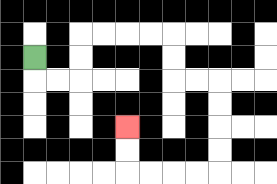{'start': '[1, 2]', 'end': '[5, 5]', 'path_directions': 'D,R,R,U,U,R,R,R,R,D,D,R,R,D,D,D,D,L,L,L,L,U,U', 'path_coordinates': '[[1, 2], [1, 3], [2, 3], [3, 3], [3, 2], [3, 1], [4, 1], [5, 1], [6, 1], [7, 1], [7, 2], [7, 3], [8, 3], [9, 3], [9, 4], [9, 5], [9, 6], [9, 7], [8, 7], [7, 7], [6, 7], [5, 7], [5, 6], [5, 5]]'}